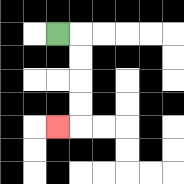{'start': '[2, 1]', 'end': '[2, 5]', 'path_directions': 'R,D,D,D,D,L', 'path_coordinates': '[[2, 1], [3, 1], [3, 2], [3, 3], [3, 4], [3, 5], [2, 5]]'}